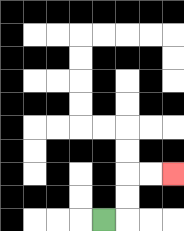{'start': '[4, 9]', 'end': '[7, 7]', 'path_directions': 'R,U,U,R,R', 'path_coordinates': '[[4, 9], [5, 9], [5, 8], [5, 7], [6, 7], [7, 7]]'}